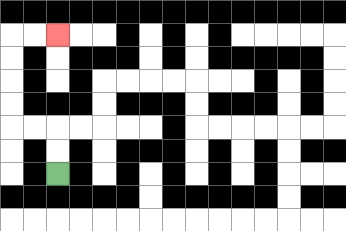{'start': '[2, 7]', 'end': '[2, 1]', 'path_directions': 'U,U,L,L,U,U,U,U,R,R', 'path_coordinates': '[[2, 7], [2, 6], [2, 5], [1, 5], [0, 5], [0, 4], [0, 3], [0, 2], [0, 1], [1, 1], [2, 1]]'}